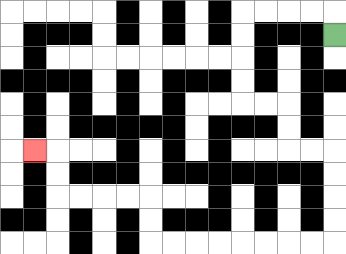{'start': '[14, 1]', 'end': '[1, 6]', 'path_directions': 'U,L,L,L,L,D,D,D,D,R,R,D,D,R,R,D,D,D,D,L,L,L,L,L,L,L,L,U,U,L,L,L,L,U,U,L', 'path_coordinates': '[[14, 1], [14, 0], [13, 0], [12, 0], [11, 0], [10, 0], [10, 1], [10, 2], [10, 3], [10, 4], [11, 4], [12, 4], [12, 5], [12, 6], [13, 6], [14, 6], [14, 7], [14, 8], [14, 9], [14, 10], [13, 10], [12, 10], [11, 10], [10, 10], [9, 10], [8, 10], [7, 10], [6, 10], [6, 9], [6, 8], [5, 8], [4, 8], [3, 8], [2, 8], [2, 7], [2, 6], [1, 6]]'}